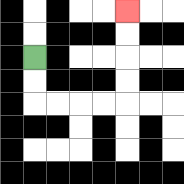{'start': '[1, 2]', 'end': '[5, 0]', 'path_directions': 'D,D,R,R,R,R,U,U,U,U', 'path_coordinates': '[[1, 2], [1, 3], [1, 4], [2, 4], [3, 4], [4, 4], [5, 4], [5, 3], [5, 2], [5, 1], [5, 0]]'}